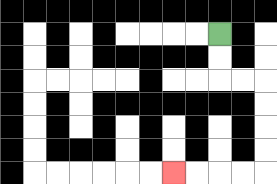{'start': '[9, 1]', 'end': '[7, 7]', 'path_directions': 'D,D,R,R,D,D,D,D,L,L,L,L', 'path_coordinates': '[[9, 1], [9, 2], [9, 3], [10, 3], [11, 3], [11, 4], [11, 5], [11, 6], [11, 7], [10, 7], [9, 7], [8, 7], [7, 7]]'}